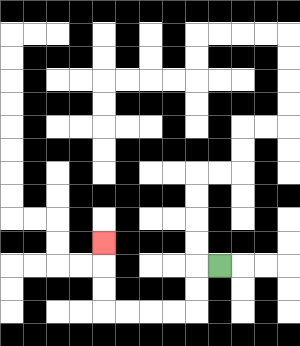{'start': '[9, 11]', 'end': '[4, 10]', 'path_directions': 'L,D,D,L,L,L,L,U,U,U', 'path_coordinates': '[[9, 11], [8, 11], [8, 12], [8, 13], [7, 13], [6, 13], [5, 13], [4, 13], [4, 12], [4, 11], [4, 10]]'}